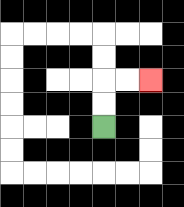{'start': '[4, 5]', 'end': '[6, 3]', 'path_directions': 'U,U,R,R', 'path_coordinates': '[[4, 5], [4, 4], [4, 3], [5, 3], [6, 3]]'}